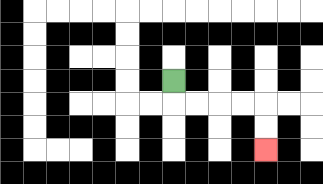{'start': '[7, 3]', 'end': '[11, 6]', 'path_directions': 'D,R,R,R,R,D,D', 'path_coordinates': '[[7, 3], [7, 4], [8, 4], [9, 4], [10, 4], [11, 4], [11, 5], [11, 6]]'}